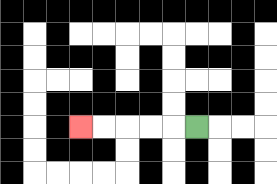{'start': '[8, 5]', 'end': '[3, 5]', 'path_directions': 'L,L,L,L,L', 'path_coordinates': '[[8, 5], [7, 5], [6, 5], [5, 5], [4, 5], [3, 5]]'}